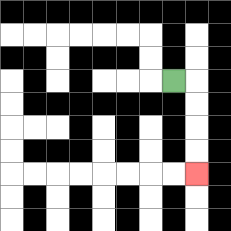{'start': '[7, 3]', 'end': '[8, 7]', 'path_directions': 'R,D,D,D,D', 'path_coordinates': '[[7, 3], [8, 3], [8, 4], [8, 5], [8, 6], [8, 7]]'}